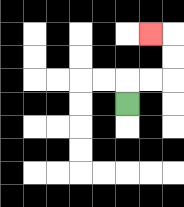{'start': '[5, 4]', 'end': '[6, 1]', 'path_directions': 'U,R,R,U,U,L', 'path_coordinates': '[[5, 4], [5, 3], [6, 3], [7, 3], [7, 2], [7, 1], [6, 1]]'}